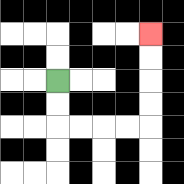{'start': '[2, 3]', 'end': '[6, 1]', 'path_directions': 'D,D,R,R,R,R,U,U,U,U', 'path_coordinates': '[[2, 3], [2, 4], [2, 5], [3, 5], [4, 5], [5, 5], [6, 5], [6, 4], [6, 3], [6, 2], [6, 1]]'}